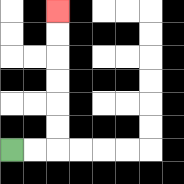{'start': '[0, 6]', 'end': '[2, 0]', 'path_directions': 'R,R,U,U,U,U,U,U', 'path_coordinates': '[[0, 6], [1, 6], [2, 6], [2, 5], [2, 4], [2, 3], [2, 2], [2, 1], [2, 0]]'}